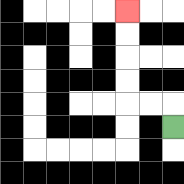{'start': '[7, 5]', 'end': '[5, 0]', 'path_directions': 'U,L,L,U,U,U,U', 'path_coordinates': '[[7, 5], [7, 4], [6, 4], [5, 4], [5, 3], [5, 2], [5, 1], [5, 0]]'}